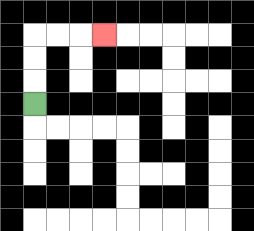{'start': '[1, 4]', 'end': '[4, 1]', 'path_directions': 'U,U,U,R,R,R', 'path_coordinates': '[[1, 4], [1, 3], [1, 2], [1, 1], [2, 1], [3, 1], [4, 1]]'}